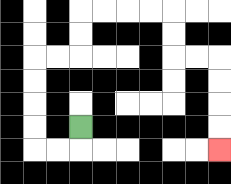{'start': '[3, 5]', 'end': '[9, 6]', 'path_directions': 'D,L,L,U,U,U,U,R,R,U,U,R,R,R,R,D,D,R,R,D,D,D,D', 'path_coordinates': '[[3, 5], [3, 6], [2, 6], [1, 6], [1, 5], [1, 4], [1, 3], [1, 2], [2, 2], [3, 2], [3, 1], [3, 0], [4, 0], [5, 0], [6, 0], [7, 0], [7, 1], [7, 2], [8, 2], [9, 2], [9, 3], [9, 4], [9, 5], [9, 6]]'}